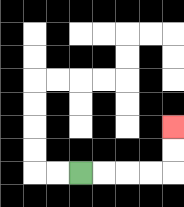{'start': '[3, 7]', 'end': '[7, 5]', 'path_directions': 'R,R,R,R,U,U', 'path_coordinates': '[[3, 7], [4, 7], [5, 7], [6, 7], [7, 7], [7, 6], [7, 5]]'}